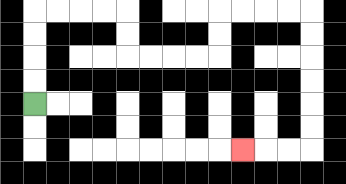{'start': '[1, 4]', 'end': '[10, 6]', 'path_directions': 'U,U,U,U,R,R,R,R,D,D,R,R,R,R,U,U,R,R,R,R,D,D,D,D,D,D,L,L,L', 'path_coordinates': '[[1, 4], [1, 3], [1, 2], [1, 1], [1, 0], [2, 0], [3, 0], [4, 0], [5, 0], [5, 1], [5, 2], [6, 2], [7, 2], [8, 2], [9, 2], [9, 1], [9, 0], [10, 0], [11, 0], [12, 0], [13, 0], [13, 1], [13, 2], [13, 3], [13, 4], [13, 5], [13, 6], [12, 6], [11, 6], [10, 6]]'}